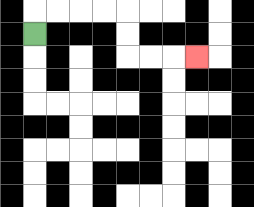{'start': '[1, 1]', 'end': '[8, 2]', 'path_directions': 'U,R,R,R,R,D,D,R,R,R', 'path_coordinates': '[[1, 1], [1, 0], [2, 0], [3, 0], [4, 0], [5, 0], [5, 1], [5, 2], [6, 2], [7, 2], [8, 2]]'}